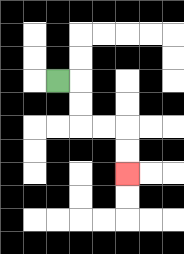{'start': '[2, 3]', 'end': '[5, 7]', 'path_directions': 'R,D,D,R,R,D,D', 'path_coordinates': '[[2, 3], [3, 3], [3, 4], [3, 5], [4, 5], [5, 5], [5, 6], [5, 7]]'}